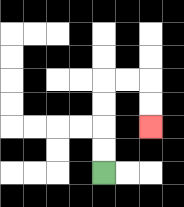{'start': '[4, 7]', 'end': '[6, 5]', 'path_directions': 'U,U,U,U,R,R,D,D', 'path_coordinates': '[[4, 7], [4, 6], [4, 5], [4, 4], [4, 3], [5, 3], [6, 3], [6, 4], [6, 5]]'}